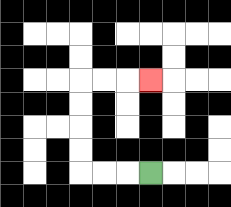{'start': '[6, 7]', 'end': '[6, 3]', 'path_directions': 'L,L,L,U,U,U,U,R,R,R', 'path_coordinates': '[[6, 7], [5, 7], [4, 7], [3, 7], [3, 6], [3, 5], [3, 4], [3, 3], [4, 3], [5, 3], [6, 3]]'}